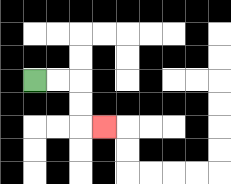{'start': '[1, 3]', 'end': '[4, 5]', 'path_directions': 'R,R,D,D,R', 'path_coordinates': '[[1, 3], [2, 3], [3, 3], [3, 4], [3, 5], [4, 5]]'}